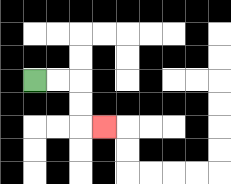{'start': '[1, 3]', 'end': '[4, 5]', 'path_directions': 'R,R,D,D,R', 'path_coordinates': '[[1, 3], [2, 3], [3, 3], [3, 4], [3, 5], [4, 5]]'}